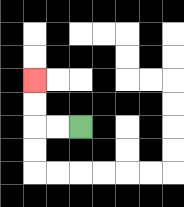{'start': '[3, 5]', 'end': '[1, 3]', 'path_directions': 'L,L,U,U', 'path_coordinates': '[[3, 5], [2, 5], [1, 5], [1, 4], [1, 3]]'}